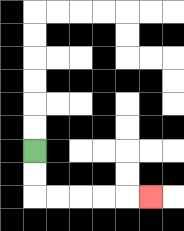{'start': '[1, 6]', 'end': '[6, 8]', 'path_directions': 'D,D,R,R,R,R,R', 'path_coordinates': '[[1, 6], [1, 7], [1, 8], [2, 8], [3, 8], [4, 8], [5, 8], [6, 8]]'}